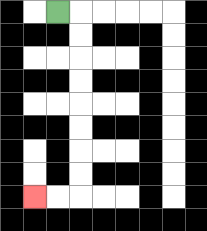{'start': '[2, 0]', 'end': '[1, 8]', 'path_directions': 'R,D,D,D,D,D,D,D,D,L,L', 'path_coordinates': '[[2, 0], [3, 0], [3, 1], [3, 2], [3, 3], [3, 4], [3, 5], [3, 6], [3, 7], [3, 8], [2, 8], [1, 8]]'}